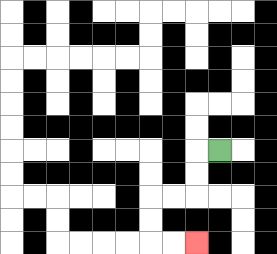{'start': '[9, 6]', 'end': '[8, 10]', 'path_directions': 'L,D,D,L,L,D,D,R,R', 'path_coordinates': '[[9, 6], [8, 6], [8, 7], [8, 8], [7, 8], [6, 8], [6, 9], [6, 10], [7, 10], [8, 10]]'}